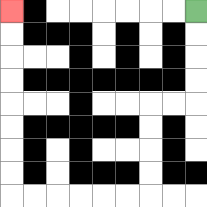{'start': '[8, 0]', 'end': '[0, 0]', 'path_directions': 'D,D,D,D,L,L,D,D,D,D,L,L,L,L,L,L,U,U,U,U,U,U,U,U', 'path_coordinates': '[[8, 0], [8, 1], [8, 2], [8, 3], [8, 4], [7, 4], [6, 4], [6, 5], [6, 6], [6, 7], [6, 8], [5, 8], [4, 8], [3, 8], [2, 8], [1, 8], [0, 8], [0, 7], [0, 6], [0, 5], [0, 4], [0, 3], [0, 2], [0, 1], [0, 0]]'}